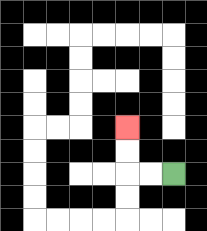{'start': '[7, 7]', 'end': '[5, 5]', 'path_directions': 'L,L,U,U', 'path_coordinates': '[[7, 7], [6, 7], [5, 7], [5, 6], [5, 5]]'}